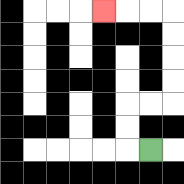{'start': '[6, 6]', 'end': '[4, 0]', 'path_directions': 'L,U,U,R,R,U,U,U,U,L,L,L', 'path_coordinates': '[[6, 6], [5, 6], [5, 5], [5, 4], [6, 4], [7, 4], [7, 3], [7, 2], [7, 1], [7, 0], [6, 0], [5, 0], [4, 0]]'}